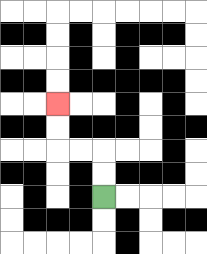{'start': '[4, 8]', 'end': '[2, 4]', 'path_directions': 'U,U,L,L,U,U', 'path_coordinates': '[[4, 8], [4, 7], [4, 6], [3, 6], [2, 6], [2, 5], [2, 4]]'}